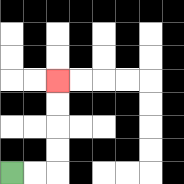{'start': '[0, 7]', 'end': '[2, 3]', 'path_directions': 'R,R,U,U,U,U', 'path_coordinates': '[[0, 7], [1, 7], [2, 7], [2, 6], [2, 5], [2, 4], [2, 3]]'}